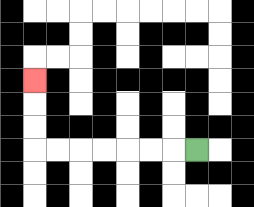{'start': '[8, 6]', 'end': '[1, 3]', 'path_directions': 'L,L,L,L,L,L,L,U,U,U', 'path_coordinates': '[[8, 6], [7, 6], [6, 6], [5, 6], [4, 6], [3, 6], [2, 6], [1, 6], [1, 5], [1, 4], [1, 3]]'}